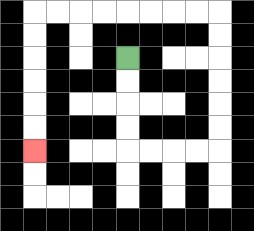{'start': '[5, 2]', 'end': '[1, 6]', 'path_directions': 'D,D,D,D,R,R,R,R,U,U,U,U,U,U,L,L,L,L,L,L,L,L,D,D,D,D,D,D', 'path_coordinates': '[[5, 2], [5, 3], [5, 4], [5, 5], [5, 6], [6, 6], [7, 6], [8, 6], [9, 6], [9, 5], [9, 4], [9, 3], [9, 2], [9, 1], [9, 0], [8, 0], [7, 0], [6, 0], [5, 0], [4, 0], [3, 0], [2, 0], [1, 0], [1, 1], [1, 2], [1, 3], [1, 4], [1, 5], [1, 6]]'}